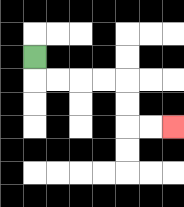{'start': '[1, 2]', 'end': '[7, 5]', 'path_directions': 'D,R,R,R,R,D,D,R,R', 'path_coordinates': '[[1, 2], [1, 3], [2, 3], [3, 3], [4, 3], [5, 3], [5, 4], [5, 5], [6, 5], [7, 5]]'}